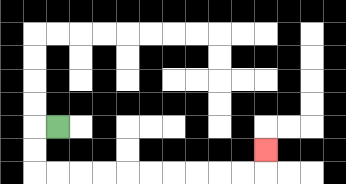{'start': '[2, 5]', 'end': '[11, 6]', 'path_directions': 'L,D,D,R,R,R,R,R,R,R,R,R,R,U', 'path_coordinates': '[[2, 5], [1, 5], [1, 6], [1, 7], [2, 7], [3, 7], [4, 7], [5, 7], [6, 7], [7, 7], [8, 7], [9, 7], [10, 7], [11, 7], [11, 6]]'}